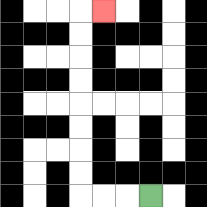{'start': '[6, 8]', 'end': '[4, 0]', 'path_directions': 'L,L,L,U,U,U,U,U,U,U,U,R', 'path_coordinates': '[[6, 8], [5, 8], [4, 8], [3, 8], [3, 7], [3, 6], [3, 5], [3, 4], [3, 3], [3, 2], [3, 1], [3, 0], [4, 0]]'}